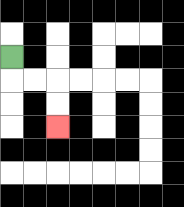{'start': '[0, 2]', 'end': '[2, 5]', 'path_directions': 'D,R,R,D,D', 'path_coordinates': '[[0, 2], [0, 3], [1, 3], [2, 3], [2, 4], [2, 5]]'}